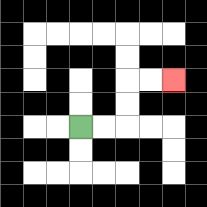{'start': '[3, 5]', 'end': '[7, 3]', 'path_directions': 'R,R,U,U,R,R', 'path_coordinates': '[[3, 5], [4, 5], [5, 5], [5, 4], [5, 3], [6, 3], [7, 3]]'}